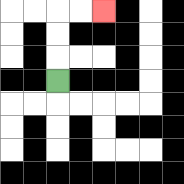{'start': '[2, 3]', 'end': '[4, 0]', 'path_directions': 'U,U,U,R,R', 'path_coordinates': '[[2, 3], [2, 2], [2, 1], [2, 0], [3, 0], [4, 0]]'}